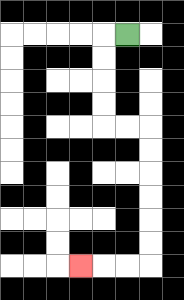{'start': '[5, 1]', 'end': '[3, 11]', 'path_directions': 'L,D,D,D,D,R,R,D,D,D,D,D,D,L,L,L', 'path_coordinates': '[[5, 1], [4, 1], [4, 2], [4, 3], [4, 4], [4, 5], [5, 5], [6, 5], [6, 6], [6, 7], [6, 8], [6, 9], [6, 10], [6, 11], [5, 11], [4, 11], [3, 11]]'}